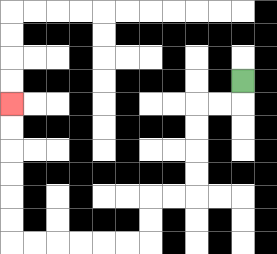{'start': '[10, 3]', 'end': '[0, 4]', 'path_directions': 'D,L,L,D,D,D,D,L,L,D,D,L,L,L,L,L,L,U,U,U,U,U,U', 'path_coordinates': '[[10, 3], [10, 4], [9, 4], [8, 4], [8, 5], [8, 6], [8, 7], [8, 8], [7, 8], [6, 8], [6, 9], [6, 10], [5, 10], [4, 10], [3, 10], [2, 10], [1, 10], [0, 10], [0, 9], [0, 8], [0, 7], [0, 6], [0, 5], [0, 4]]'}